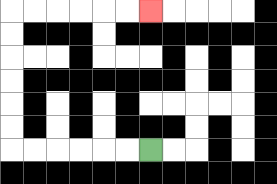{'start': '[6, 6]', 'end': '[6, 0]', 'path_directions': 'L,L,L,L,L,L,U,U,U,U,U,U,R,R,R,R,R,R', 'path_coordinates': '[[6, 6], [5, 6], [4, 6], [3, 6], [2, 6], [1, 6], [0, 6], [0, 5], [0, 4], [0, 3], [0, 2], [0, 1], [0, 0], [1, 0], [2, 0], [3, 0], [4, 0], [5, 0], [6, 0]]'}